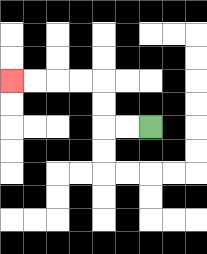{'start': '[6, 5]', 'end': '[0, 3]', 'path_directions': 'L,L,U,U,L,L,L,L', 'path_coordinates': '[[6, 5], [5, 5], [4, 5], [4, 4], [4, 3], [3, 3], [2, 3], [1, 3], [0, 3]]'}